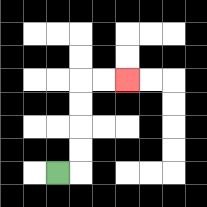{'start': '[2, 7]', 'end': '[5, 3]', 'path_directions': 'R,U,U,U,U,R,R', 'path_coordinates': '[[2, 7], [3, 7], [3, 6], [3, 5], [3, 4], [3, 3], [4, 3], [5, 3]]'}